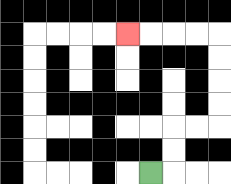{'start': '[6, 7]', 'end': '[5, 1]', 'path_directions': 'R,U,U,R,R,U,U,U,U,L,L,L,L', 'path_coordinates': '[[6, 7], [7, 7], [7, 6], [7, 5], [8, 5], [9, 5], [9, 4], [9, 3], [9, 2], [9, 1], [8, 1], [7, 1], [6, 1], [5, 1]]'}